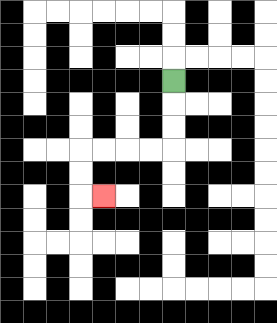{'start': '[7, 3]', 'end': '[4, 8]', 'path_directions': 'D,D,D,L,L,L,L,D,D,R', 'path_coordinates': '[[7, 3], [7, 4], [7, 5], [7, 6], [6, 6], [5, 6], [4, 6], [3, 6], [3, 7], [3, 8], [4, 8]]'}